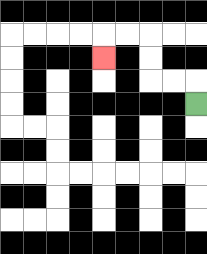{'start': '[8, 4]', 'end': '[4, 2]', 'path_directions': 'U,L,L,U,U,L,L,D', 'path_coordinates': '[[8, 4], [8, 3], [7, 3], [6, 3], [6, 2], [6, 1], [5, 1], [4, 1], [4, 2]]'}